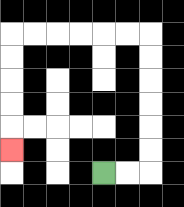{'start': '[4, 7]', 'end': '[0, 6]', 'path_directions': 'R,R,U,U,U,U,U,U,L,L,L,L,L,L,D,D,D,D,D', 'path_coordinates': '[[4, 7], [5, 7], [6, 7], [6, 6], [6, 5], [6, 4], [6, 3], [6, 2], [6, 1], [5, 1], [4, 1], [3, 1], [2, 1], [1, 1], [0, 1], [0, 2], [0, 3], [0, 4], [0, 5], [0, 6]]'}